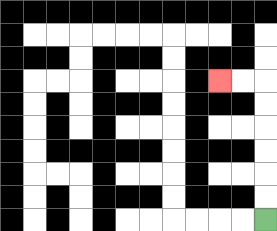{'start': '[11, 9]', 'end': '[9, 3]', 'path_directions': 'U,U,U,U,U,U,L,L', 'path_coordinates': '[[11, 9], [11, 8], [11, 7], [11, 6], [11, 5], [11, 4], [11, 3], [10, 3], [9, 3]]'}